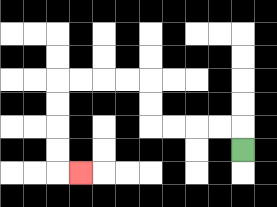{'start': '[10, 6]', 'end': '[3, 7]', 'path_directions': 'U,L,L,L,L,U,U,L,L,L,L,D,D,D,D,R', 'path_coordinates': '[[10, 6], [10, 5], [9, 5], [8, 5], [7, 5], [6, 5], [6, 4], [6, 3], [5, 3], [4, 3], [3, 3], [2, 3], [2, 4], [2, 5], [2, 6], [2, 7], [3, 7]]'}